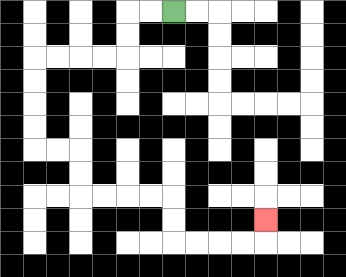{'start': '[7, 0]', 'end': '[11, 9]', 'path_directions': 'L,L,D,D,L,L,L,L,D,D,D,D,R,R,D,D,R,R,R,R,D,D,R,R,R,R,U', 'path_coordinates': '[[7, 0], [6, 0], [5, 0], [5, 1], [5, 2], [4, 2], [3, 2], [2, 2], [1, 2], [1, 3], [1, 4], [1, 5], [1, 6], [2, 6], [3, 6], [3, 7], [3, 8], [4, 8], [5, 8], [6, 8], [7, 8], [7, 9], [7, 10], [8, 10], [9, 10], [10, 10], [11, 10], [11, 9]]'}